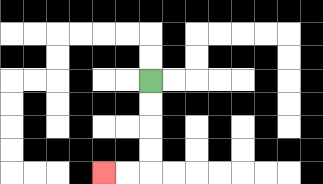{'start': '[6, 3]', 'end': '[4, 7]', 'path_directions': 'D,D,D,D,L,L', 'path_coordinates': '[[6, 3], [6, 4], [6, 5], [6, 6], [6, 7], [5, 7], [4, 7]]'}